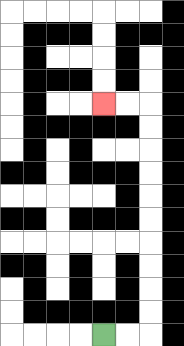{'start': '[4, 14]', 'end': '[4, 4]', 'path_directions': 'R,R,U,U,U,U,U,U,U,U,U,U,L,L', 'path_coordinates': '[[4, 14], [5, 14], [6, 14], [6, 13], [6, 12], [6, 11], [6, 10], [6, 9], [6, 8], [6, 7], [6, 6], [6, 5], [6, 4], [5, 4], [4, 4]]'}